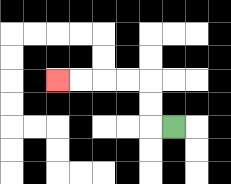{'start': '[7, 5]', 'end': '[2, 3]', 'path_directions': 'L,U,U,L,L,L,L', 'path_coordinates': '[[7, 5], [6, 5], [6, 4], [6, 3], [5, 3], [4, 3], [3, 3], [2, 3]]'}